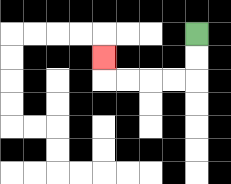{'start': '[8, 1]', 'end': '[4, 2]', 'path_directions': 'D,D,L,L,L,L,U', 'path_coordinates': '[[8, 1], [8, 2], [8, 3], [7, 3], [6, 3], [5, 3], [4, 3], [4, 2]]'}